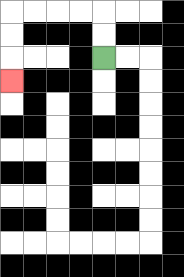{'start': '[4, 2]', 'end': '[0, 3]', 'path_directions': 'U,U,L,L,L,L,D,D,D', 'path_coordinates': '[[4, 2], [4, 1], [4, 0], [3, 0], [2, 0], [1, 0], [0, 0], [0, 1], [0, 2], [0, 3]]'}